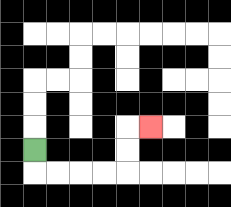{'start': '[1, 6]', 'end': '[6, 5]', 'path_directions': 'D,R,R,R,R,U,U,R', 'path_coordinates': '[[1, 6], [1, 7], [2, 7], [3, 7], [4, 7], [5, 7], [5, 6], [5, 5], [6, 5]]'}